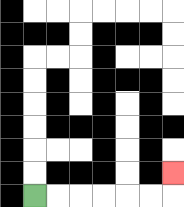{'start': '[1, 8]', 'end': '[7, 7]', 'path_directions': 'R,R,R,R,R,R,U', 'path_coordinates': '[[1, 8], [2, 8], [3, 8], [4, 8], [5, 8], [6, 8], [7, 8], [7, 7]]'}